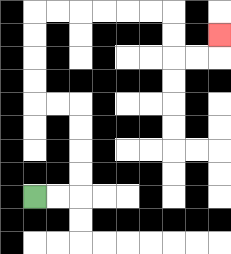{'start': '[1, 8]', 'end': '[9, 1]', 'path_directions': 'R,R,U,U,U,U,L,L,U,U,U,U,R,R,R,R,R,R,D,D,R,R,U', 'path_coordinates': '[[1, 8], [2, 8], [3, 8], [3, 7], [3, 6], [3, 5], [3, 4], [2, 4], [1, 4], [1, 3], [1, 2], [1, 1], [1, 0], [2, 0], [3, 0], [4, 0], [5, 0], [6, 0], [7, 0], [7, 1], [7, 2], [8, 2], [9, 2], [9, 1]]'}